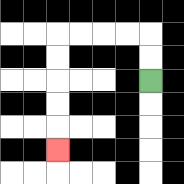{'start': '[6, 3]', 'end': '[2, 6]', 'path_directions': 'U,U,L,L,L,L,D,D,D,D,D', 'path_coordinates': '[[6, 3], [6, 2], [6, 1], [5, 1], [4, 1], [3, 1], [2, 1], [2, 2], [2, 3], [2, 4], [2, 5], [2, 6]]'}